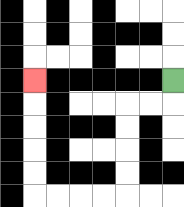{'start': '[7, 3]', 'end': '[1, 3]', 'path_directions': 'D,L,L,D,D,D,D,L,L,L,L,U,U,U,U,U', 'path_coordinates': '[[7, 3], [7, 4], [6, 4], [5, 4], [5, 5], [5, 6], [5, 7], [5, 8], [4, 8], [3, 8], [2, 8], [1, 8], [1, 7], [1, 6], [1, 5], [1, 4], [1, 3]]'}